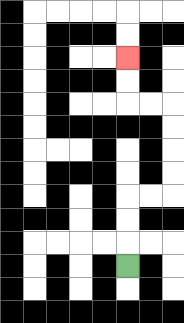{'start': '[5, 11]', 'end': '[5, 2]', 'path_directions': 'U,U,U,R,R,U,U,U,U,L,L,U,U', 'path_coordinates': '[[5, 11], [5, 10], [5, 9], [5, 8], [6, 8], [7, 8], [7, 7], [7, 6], [7, 5], [7, 4], [6, 4], [5, 4], [5, 3], [5, 2]]'}